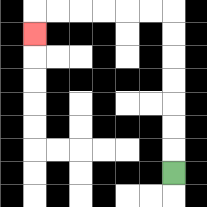{'start': '[7, 7]', 'end': '[1, 1]', 'path_directions': 'U,U,U,U,U,U,U,L,L,L,L,L,L,D', 'path_coordinates': '[[7, 7], [7, 6], [7, 5], [7, 4], [7, 3], [7, 2], [7, 1], [7, 0], [6, 0], [5, 0], [4, 0], [3, 0], [2, 0], [1, 0], [1, 1]]'}